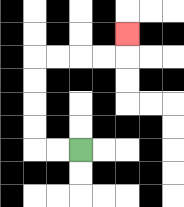{'start': '[3, 6]', 'end': '[5, 1]', 'path_directions': 'L,L,U,U,U,U,R,R,R,R,U', 'path_coordinates': '[[3, 6], [2, 6], [1, 6], [1, 5], [1, 4], [1, 3], [1, 2], [2, 2], [3, 2], [4, 2], [5, 2], [5, 1]]'}